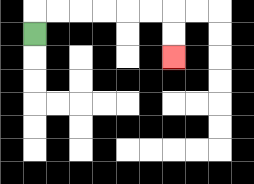{'start': '[1, 1]', 'end': '[7, 2]', 'path_directions': 'U,R,R,R,R,R,R,D,D', 'path_coordinates': '[[1, 1], [1, 0], [2, 0], [3, 0], [4, 0], [5, 0], [6, 0], [7, 0], [7, 1], [7, 2]]'}